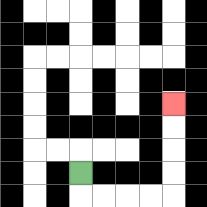{'start': '[3, 7]', 'end': '[7, 4]', 'path_directions': 'D,R,R,R,R,U,U,U,U', 'path_coordinates': '[[3, 7], [3, 8], [4, 8], [5, 8], [6, 8], [7, 8], [7, 7], [7, 6], [7, 5], [7, 4]]'}